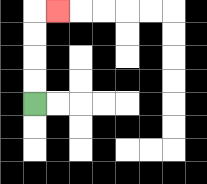{'start': '[1, 4]', 'end': '[2, 0]', 'path_directions': 'U,U,U,U,R', 'path_coordinates': '[[1, 4], [1, 3], [1, 2], [1, 1], [1, 0], [2, 0]]'}